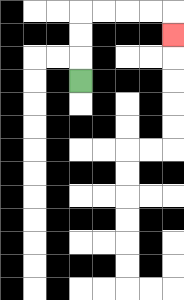{'start': '[3, 3]', 'end': '[7, 1]', 'path_directions': 'U,U,U,R,R,R,R,D', 'path_coordinates': '[[3, 3], [3, 2], [3, 1], [3, 0], [4, 0], [5, 0], [6, 0], [7, 0], [7, 1]]'}